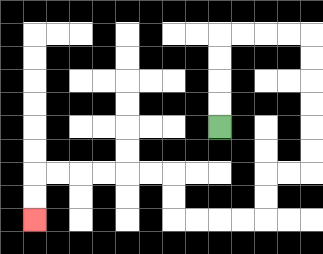{'start': '[9, 5]', 'end': '[1, 9]', 'path_directions': 'U,U,U,U,R,R,R,R,D,D,D,D,D,D,L,L,D,D,L,L,L,L,U,U,L,L,L,L,L,L,D,D', 'path_coordinates': '[[9, 5], [9, 4], [9, 3], [9, 2], [9, 1], [10, 1], [11, 1], [12, 1], [13, 1], [13, 2], [13, 3], [13, 4], [13, 5], [13, 6], [13, 7], [12, 7], [11, 7], [11, 8], [11, 9], [10, 9], [9, 9], [8, 9], [7, 9], [7, 8], [7, 7], [6, 7], [5, 7], [4, 7], [3, 7], [2, 7], [1, 7], [1, 8], [1, 9]]'}